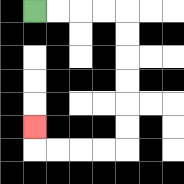{'start': '[1, 0]', 'end': '[1, 5]', 'path_directions': 'R,R,R,R,D,D,D,D,D,D,L,L,L,L,U', 'path_coordinates': '[[1, 0], [2, 0], [3, 0], [4, 0], [5, 0], [5, 1], [5, 2], [5, 3], [5, 4], [5, 5], [5, 6], [4, 6], [3, 6], [2, 6], [1, 6], [1, 5]]'}